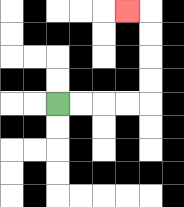{'start': '[2, 4]', 'end': '[5, 0]', 'path_directions': 'R,R,R,R,U,U,U,U,L', 'path_coordinates': '[[2, 4], [3, 4], [4, 4], [5, 4], [6, 4], [6, 3], [6, 2], [6, 1], [6, 0], [5, 0]]'}